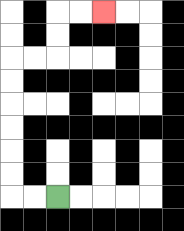{'start': '[2, 8]', 'end': '[4, 0]', 'path_directions': 'L,L,U,U,U,U,U,U,R,R,U,U,R,R', 'path_coordinates': '[[2, 8], [1, 8], [0, 8], [0, 7], [0, 6], [0, 5], [0, 4], [0, 3], [0, 2], [1, 2], [2, 2], [2, 1], [2, 0], [3, 0], [4, 0]]'}